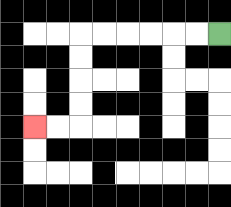{'start': '[9, 1]', 'end': '[1, 5]', 'path_directions': 'L,L,L,L,L,L,D,D,D,D,L,L', 'path_coordinates': '[[9, 1], [8, 1], [7, 1], [6, 1], [5, 1], [4, 1], [3, 1], [3, 2], [3, 3], [3, 4], [3, 5], [2, 5], [1, 5]]'}